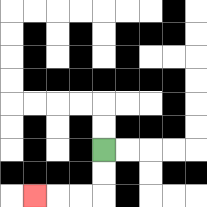{'start': '[4, 6]', 'end': '[1, 8]', 'path_directions': 'D,D,L,L,L', 'path_coordinates': '[[4, 6], [4, 7], [4, 8], [3, 8], [2, 8], [1, 8]]'}